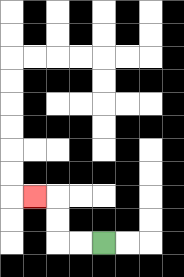{'start': '[4, 10]', 'end': '[1, 8]', 'path_directions': 'L,L,U,U,L', 'path_coordinates': '[[4, 10], [3, 10], [2, 10], [2, 9], [2, 8], [1, 8]]'}